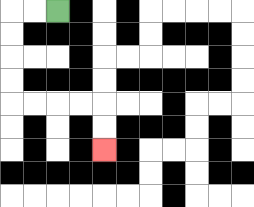{'start': '[2, 0]', 'end': '[4, 6]', 'path_directions': 'L,L,D,D,D,D,R,R,R,R,D,D', 'path_coordinates': '[[2, 0], [1, 0], [0, 0], [0, 1], [0, 2], [0, 3], [0, 4], [1, 4], [2, 4], [3, 4], [4, 4], [4, 5], [4, 6]]'}